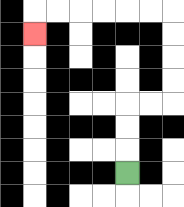{'start': '[5, 7]', 'end': '[1, 1]', 'path_directions': 'U,U,U,R,R,U,U,U,U,L,L,L,L,L,L,D', 'path_coordinates': '[[5, 7], [5, 6], [5, 5], [5, 4], [6, 4], [7, 4], [7, 3], [7, 2], [7, 1], [7, 0], [6, 0], [5, 0], [4, 0], [3, 0], [2, 0], [1, 0], [1, 1]]'}